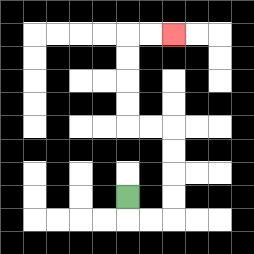{'start': '[5, 8]', 'end': '[7, 1]', 'path_directions': 'D,R,R,U,U,U,U,L,L,U,U,U,U,R,R', 'path_coordinates': '[[5, 8], [5, 9], [6, 9], [7, 9], [7, 8], [7, 7], [7, 6], [7, 5], [6, 5], [5, 5], [5, 4], [5, 3], [5, 2], [5, 1], [6, 1], [7, 1]]'}